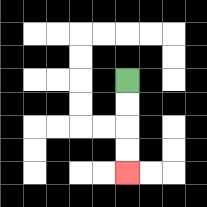{'start': '[5, 3]', 'end': '[5, 7]', 'path_directions': 'D,D,D,D', 'path_coordinates': '[[5, 3], [5, 4], [5, 5], [5, 6], [5, 7]]'}